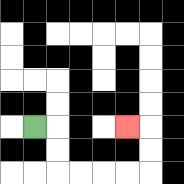{'start': '[1, 5]', 'end': '[5, 5]', 'path_directions': 'R,D,D,R,R,R,R,U,U,L', 'path_coordinates': '[[1, 5], [2, 5], [2, 6], [2, 7], [3, 7], [4, 7], [5, 7], [6, 7], [6, 6], [6, 5], [5, 5]]'}